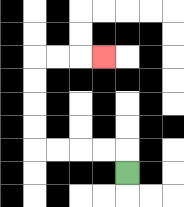{'start': '[5, 7]', 'end': '[4, 2]', 'path_directions': 'U,L,L,L,L,U,U,U,U,R,R,R', 'path_coordinates': '[[5, 7], [5, 6], [4, 6], [3, 6], [2, 6], [1, 6], [1, 5], [1, 4], [1, 3], [1, 2], [2, 2], [3, 2], [4, 2]]'}